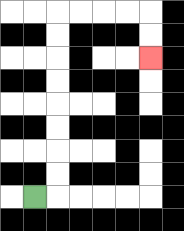{'start': '[1, 8]', 'end': '[6, 2]', 'path_directions': 'R,U,U,U,U,U,U,U,U,R,R,R,R,D,D', 'path_coordinates': '[[1, 8], [2, 8], [2, 7], [2, 6], [2, 5], [2, 4], [2, 3], [2, 2], [2, 1], [2, 0], [3, 0], [4, 0], [5, 0], [6, 0], [6, 1], [6, 2]]'}